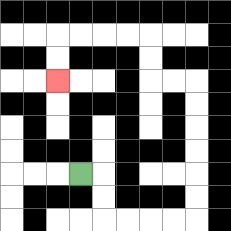{'start': '[3, 7]', 'end': '[2, 3]', 'path_directions': 'R,D,D,R,R,R,R,U,U,U,U,U,U,L,L,U,U,L,L,L,L,D,D', 'path_coordinates': '[[3, 7], [4, 7], [4, 8], [4, 9], [5, 9], [6, 9], [7, 9], [8, 9], [8, 8], [8, 7], [8, 6], [8, 5], [8, 4], [8, 3], [7, 3], [6, 3], [6, 2], [6, 1], [5, 1], [4, 1], [3, 1], [2, 1], [2, 2], [2, 3]]'}